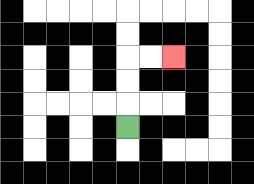{'start': '[5, 5]', 'end': '[7, 2]', 'path_directions': 'U,U,U,R,R', 'path_coordinates': '[[5, 5], [5, 4], [5, 3], [5, 2], [6, 2], [7, 2]]'}